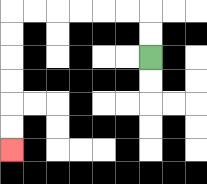{'start': '[6, 2]', 'end': '[0, 6]', 'path_directions': 'U,U,L,L,L,L,L,L,D,D,D,D,D,D', 'path_coordinates': '[[6, 2], [6, 1], [6, 0], [5, 0], [4, 0], [3, 0], [2, 0], [1, 0], [0, 0], [0, 1], [0, 2], [0, 3], [0, 4], [0, 5], [0, 6]]'}